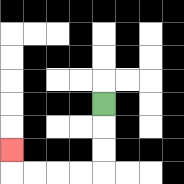{'start': '[4, 4]', 'end': '[0, 6]', 'path_directions': 'D,D,D,L,L,L,L,U', 'path_coordinates': '[[4, 4], [4, 5], [4, 6], [4, 7], [3, 7], [2, 7], [1, 7], [0, 7], [0, 6]]'}